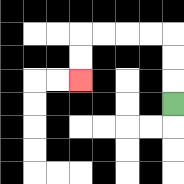{'start': '[7, 4]', 'end': '[3, 3]', 'path_directions': 'U,U,U,L,L,L,L,D,D', 'path_coordinates': '[[7, 4], [7, 3], [7, 2], [7, 1], [6, 1], [5, 1], [4, 1], [3, 1], [3, 2], [3, 3]]'}